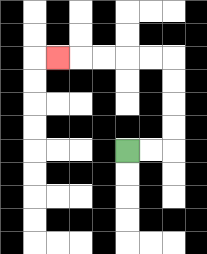{'start': '[5, 6]', 'end': '[2, 2]', 'path_directions': 'R,R,U,U,U,U,L,L,L,L,L', 'path_coordinates': '[[5, 6], [6, 6], [7, 6], [7, 5], [7, 4], [7, 3], [7, 2], [6, 2], [5, 2], [4, 2], [3, 2], [2, 2]]'}